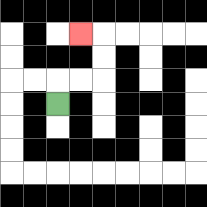{'start': '[2, 4]', 'end': '[3, 1]', 'path_directions': 'U,R,R,U,U,L', 'path_coordinates': '[[2, 4], [2, 3], [3, 3], [4, 3], [4, 2], [4, 1], [3, 1]]'}